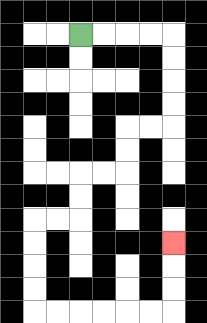{'start': '[3, 1]', 'end': '[7, 10]', 'path_directions': 'R,R,R,R,D,D,D,D,L,L,D,D,L,L,D,D,L,L,D,D,D,D,R,R,R,R,R,R,U,U,U', 'path_coordinates': '[[3, 1], [4, 1], [5, 1], [6, 1], [7, 1], [7, 2], [7, 3], [7, 4], [7, 5], [6, 5], [5, 5], [5, 6], [5, 7], [4, 7], [3, 7], [3, 8], [3, 9], [2, 9], [1, 9], [1, 10], [1, 11], [1, 12], [1, 13], [2, 13], [3, 13], [4, 13], [5, 13], [6, 13], [7, 13], [7, 12], [7, 11], [7, 10]]'}